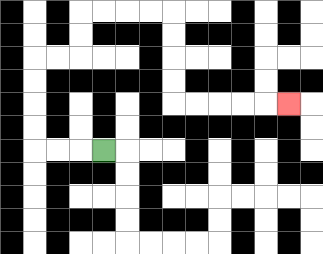{'start': '[4, 6]', 'end': '[12, 4]', 'path_directions': 'L,L,L,U,U,U,U,R,R,U,U,R,R,R,R,D,D,D,D,R,R,R,R,R', 'path_coordinates': '[[4, 6], [3, 6], [2, 6], [1, 6], [1, 5], [1, 4], [1, 3], [1, 2], [2, 2], [3, 2], [3, 1], [3, 0], [4, 0], [5, 0], [6, 0], [7, 0], [7, 1], [7, 2], [7, 3], [7, 4], [8, 4], [9, 4], [10, 4], [11, 4], [12, 4]]'}